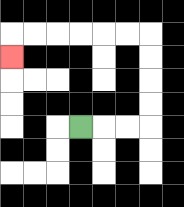{'start': '[3, 5]', 'end': '[0, 2]', 'path_directions': 'R,R,R,U,U,U,U,L,L,L,L,L,L,D', 'path_coordinates': '[[3, 5], [4, 5], [5, 5], [6, 5], [6, 4], [6, 3], [6, 2], [6, 1], [5, 1], [4, 1], [3, 1], [2, 1], [1, 1], [0, 1], [0, 2]]'}